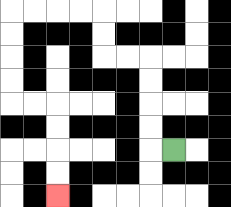{'start': '[7, 6]', 'end': '[2, 8]', 'path_directions': 'L,U,U,U,U,L,L,U,U,L,L,L,L,D,D,D,D,R,R,D,D,D,D', 'path_coordinates': '[[7, 6], [6, 6], [6, 5], [6, 4], [6, 3], [6, 2], [5, 2], [4, 2], [4, 1], [4, 0], [3, 0], [2, 0], [1, 0], [0, 0], [0, 1], [0, 2], [0, 3], [0, 4], [1, 4], [2, 4], [2, 5], [2, 6], [2, 7], [2, 8]]'}